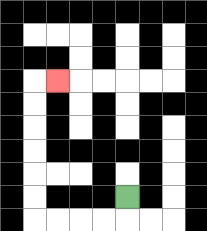{'start': '[5, 8]', 'end': '[2, 3]', 'path_directions': 'D,L,L,L,L,U,U,U,U,U,U,R', 'path_coordinates': '[[5, 8], [5, 9], [4, 9], [3, 9], [2, 9], [1, 9], [1, 8], [1, 7], [1, 6], [1, 5], [1, 4], [1, 3], [2, 3]]'}